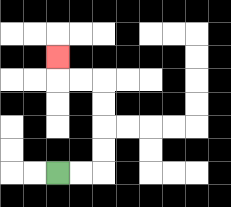{'start': '[2, 7]', 'end': '[2, 2]', 'path_directions': 'R,R,U,U,U,U,L,L,U', 'path_coordinates': '[[2, 7], [3, 7], [4, 7], [4, 6], [4, 5], [4, 4], [4, 3], [3, 3], [2, 3], [2, 2]]'}